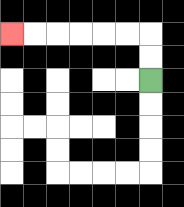{'start': '[6, 3]', 'end': '[0, 1]', 'path_directions': 'U,U,L,L,L,L,L,L', 'path_coordinates': '[[6, 3], [6, 2], [6, 1], [5, 1], [4, 1], [3, 1], [2, 1], [1, 1], [0, 1]]'}